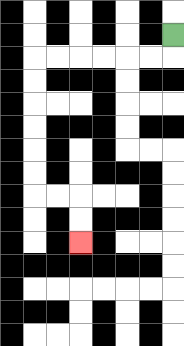{'start': '[7, 1]', 'end': '[3, 10]', 'path_directions': 'D,L,L,L,L,L,L,D,D,D,D,D,D,R,R,D,D', 'path_coordinates': '[[7, 1], [7, 2], [6, 2], [5, 2], [4, 2], [3, 2], [2, 2], [1, 2], [1, 3], [1, 4], [1, 5], [1, 6], [1, 7], [1, 8], [2, 8], [3, 8], [3, 9], [3, 10]]'}